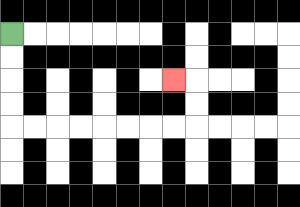{'start': '[0, 1]', 'end': '[7, 3]', 'path_directions': 'D,D,D,D,R,R,R,R,R,R,R,R,U,U,L', 'path_coordinates': '[[0, 1], [0, 2], [0, 3], [0, 4], [0, 5], [1, 5], [2, 5], [3, 5], [4, 5], [5, 5], [6, 5], [7, 5], [8, 5], [8, 4], [8, 3], [7, 3]]'}